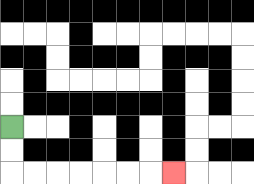{'start': '[0, 5]', 'end': '[7, 7]', 'path_directions': 'D,D,R,R,R,R,R,R,R', 'path_coordinates': '[[0, 5], [0, 6], [0, 7], [1, 7], [2, 7], [3, 7], [4, 7], [5, 7], [6, 7], [7, 7]]'}